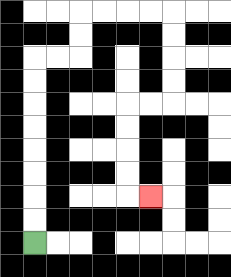{'start': '[1, 10]', 'end': '[6, 8]', 'path_directions': 'U,U,U,U,U,U,U,U,R,R,U,U,R,R,R,R,D,D,D,D,L,L,D,D,D,D,R', 'path_coordinates': '[[1, 10], [1, 9], [1, 8], [1, 7], [1, 6], [1, 5], [1, 4], [1, 3], [1, 2], [2, 2], [3, 2], [3, 1], [3, 0], [4, 0], [5, 0], [6, 0], [7, 0], [7, 1], [7, 2], [7, 3], [7, 4], [6, 4], [5, 4], [5, 5], [5, 6], [5, 7], [5, 8], [6, 8]]'}